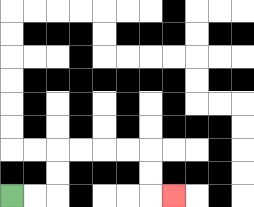{'start': '[0, 8]', 'end': '[7, 8]', 'path_directions': 'R,R,U,U,R,R,R,R,D,D,R', 'path_coordinates': '[[0, 8], [1, 8], [2, 8], [2, 7], [2, 6], [3, 6], [4, 6], [5, 6], [6, 6], [6, 7], [6, 8], [7, 8]]'}